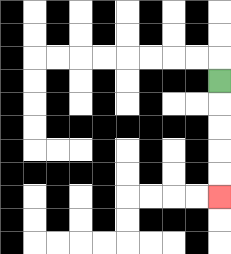{'start': '[9, 3]', 'end': '[9, 8]', 'path_directions': 'D,D,D,D,D', 'path_coordinates': '[[9, 3], [9, 4], [9, 5], [9, 6], [9, 7], [9, 8]]'}